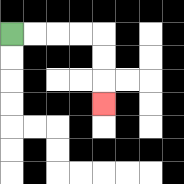{'start': '[0, 1]', 'end': '[4, 4]', 'path_directions': 'R,R,R,R,D,D,D', 'path_coordinates': '[[0, 1], [1, 1], [2, 1], [3, 1], [4, 1], [4, 2], [4, 3], [4, 4]]'}